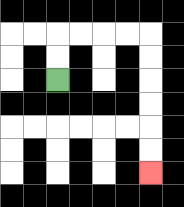{'start': '[2, 3]', 'end': '[6, 7]', 'path_directions': 'U,U,R,R,R,R,D,D,D,D,D,D', 'path_coordinates': '[[2, 3], [2, 2], [2, 1], [3, 1], [4, 1], [5, 1], [6, 1], [6, 2], [6, 3], [6, 4], [6, 5], [6, 6], [6, 7]]'}